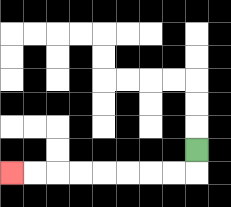{'start': '[8, 6]', 'end': '[0, 7]', 'path_directions': 'D,L,L,L,L,L,L,L,L', 'path_coordinates': '[[8, 6], [8, 7], [7, 7], [6, 7], [5, 7], [4, 7], [3, 7], [2, 7], [1, 7], [0, 7]]'}